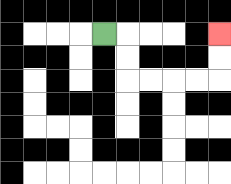{'start': '[4, 1]', 'end': '[9, 1]', 'path_directions': 'R,D,D,R,R,R,R,U,U', 'path_coordinates': '[[4, 1], [5, 1], [5, 2], [5, 3], [6, 3], [7, 3], [8, 3], [9, 3], [9, 2], [9, 1]]'}